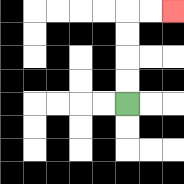{'start': '[5, 4]', 'end': '[7, 0]', 'path_directions': 'U,U,U,U,R,R', 'path_coordinates': '[[5, 4], [5, 3], [5, 2], [5, 1], [5, 0], [6, 0], [7, 0]]'}